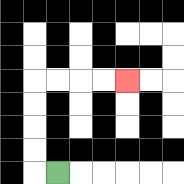{'start': '[2, 7]', 'end': '[5, 3]', 'path_directions': 'L,U,U,U,U,R,R,R,R', 'path_coordinates': '[[2, 7], [1, 7], [1, 6], [1, 5], [1, 4], [1, 3], [2, 3], [3, 3], [4, 3], [5, 3]]'}